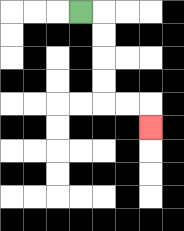{'start': '[3, 0]', 'end': '[6, 5]', 'path_directions': 'R,D,D,D,D,R,R,D', 'path_coordinates': '[[3, 0], [4, 0], [4, 1], [4, 2], [4, 3], [4, 4], [5, 4], [6, 4], [6, 5]]'}